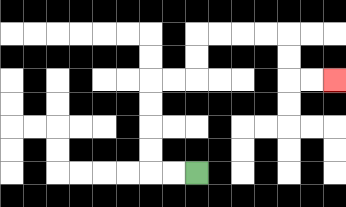{'start': '[8, 7]', 'end': '[14, 3]', 'path_directions': 'L,L,U,U,U,U,R,R,U,U,R,R,R,R,D,D,R,R', 'path_coordinates': '[[8, 7], [7, 7], [6, 7], [6, 6], [6, 5], [6, 4], [6, 3], [7, 3], [8, 3], [8, 2], [8, 1], [9, 1], [10, 1], [11, 1], [12, 1], [12, 2], [12, 3], [13, 3], [14, 3]]'}